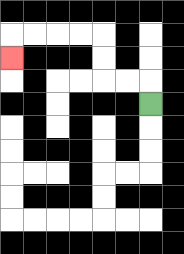{'start': '[6, 4]', 'end': '[0, 2]', 'path_directions': 'U,L,L,U,U,L,L,L,L,D', 'path_coordinates': '[[6, 4], [6, 3], [5, 3], [4, 3], [4, 2], [4, 1], [3, 1], [2, 1], [1, 1], [0, 1], [0, 2]]'}